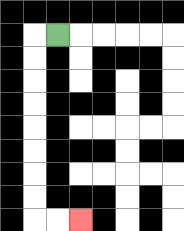{'start': '[2, 1]', 'end': '[3, 9]', 'path_directions': 'L,D,D,D,D,D,D,D,D,R,R', 'path_coordinates': '[[2, 1], [1, 1], [1, 2], [1, 3], [1, 4], [1, 5], [1, 6], [1, 7], [1, 8], [1, 9], [2, 9], [3, 9]]'}